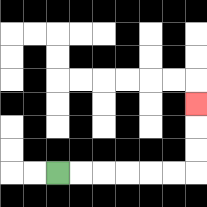{'start': '[2, 7]', 'end': '[8, 4]', 'path_directions': 'R,R,R,R,R,R,U,U,U', 'path_coordinates': '[[2, 7], [3, 7], [4, 7], [5, 7], [6, 7], [7, 7], [8, 7], [8, 6], [8, 5], [8, 4]]'}